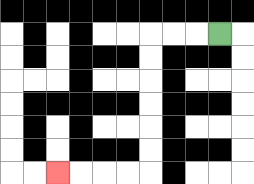{'start': '[9, 1]', 'end': '[2, 7]', 'path_directions': 'L,L,L,D,D,D,D,D,D,L,L,L,L', 'path_coordinates': '[[9, 1], [8, 1], [7, 1], [6, 1], [6, 2], [6, 3], [6, 4], [6, 5], [6, 6], [6, 7], [5, 7], [4, 7], [3, 7], [2, 7]]'}